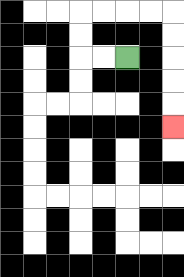{'start': '[5, 2]', 'end': '[7, 5]', 'path_directions': 'L,L,U,U,R,R,R,R,D,D,D,D,D', 'path_coordinates': '[[5, 2], [4, 2], [3, 2], [3, 1], [3, 0], [4, 0], [5, 0], [6, 0], [7, 0], [7, 1], [7, 2], [7, 3], [7, 4], [7, 5]]'}